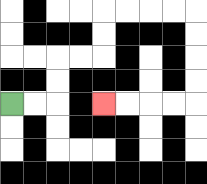{'start': '[0, 4]', 'end': '[4, 4]', 'path_directions': 'R,R,U,U,R,R,U,U,R,R,R,R,D,D,D,D,L,L,L,L', 'path_coordinates': '[[0, 4], [1, 4], [2, 4], [2, 3], [2, 2], [3, 2], [4, 2], [4, 1], [4, 0], [5, 0], [6, 0], [7, 0], [8, 0], [8, 1], [8, 2], [8, 3], [8, 4], [7, 4], [6, 4], [5, 4], [4, 4]]'}